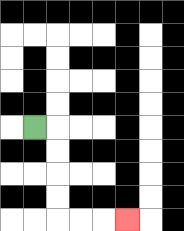{'start': '[1, 5]', 'end': '[5, 9]', 'path_directions': 'R,D,D,D,D,R,R,R', 'path_coordinates': '[[1, 5], [2, 5], [2, 6], [2, 7], [2, 8], [2, 9], [3, 9], [4, 9], [5, 9]]'}